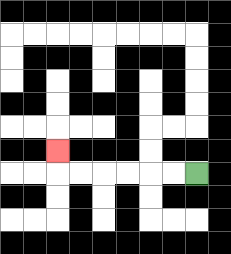{'start': '[8, 7]', 'end': '[2, 6]', 'path_directions': 'L,L,L,L,L,L,U', 'path_coordinates': '[[8, 7], [7, 7], [6, 7], [5, 7], [4, 7], [3, 7], [2, 7], [2, 6]]'}